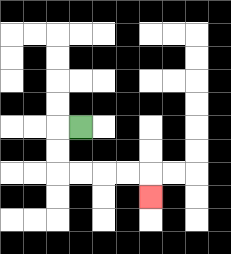{'start': '[3, 5]', 'end': '[6, 8]', 'path_directions': 'L,D,D,R,R,R,R,D', 'path_coordinates': '[[3, 5], [2, 5], [2, 6], [2, 7], [3, 7], [4, 7], [5, 7], [6, 7], [6, 8]]'}